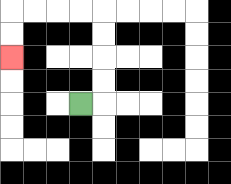{'start': '[3, 4]', 'end': '[0, 2]', 'path_directions': 'R,U,U,U,U,L,L,L,L,D,D', 'path_coordinates': '[[3, 4], [4, 4], [4, 3], [4, 2], [4, 1], [4, 0], [3, 0], [2, 0], [1, 0], [0, 0], [0, 1], [0, 2]]'}